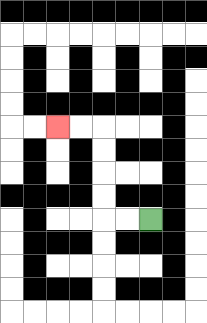{'start': '[6, 9]', 'end': '[2, 5]', 'path_directions': 'L,L,U,U,U,U,L,L', 'path_coordinates': '[[6, 9], [5, 9], [4, 9], [4, 8], [4, 7], [4, 6], [4, 5], [3, 5], [2, 5]]'}